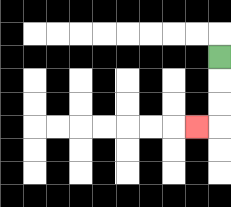{'start': '[9, 2]', 'end': '[8, 5]', 'path_directions': 'D,D,D,L', 'path_coordinates': '[[9, 2], [9, 3], [9, 4], [9, 5], [8, 5]]'}